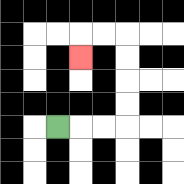{'start': '[2, 5]', 'end': '[3, 2]', 'path_directions': 'R,R,R,U,U,U,U,L,L,D', 'path_coordinates': '[[2, 5], [3, 5], [4, 5], [5, 5], [5, 4], [5, 3], [5, 2], [5, 1], [4, 1], [3, 1], [3, 2]]'}